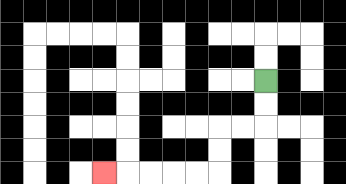{'start': '[11, 3]', 'end': '[4, 7]', 'path_directions': 'D,D,L,L,D,D,L,L,L,L,L', 'path_coordinates': '[[11, 3], [11, 4], [11, 5], [10, 5], [9, 5], [9, 6], [9, 7], [8, 7], [7, 7], [6, 7], [5, 7], [4, 7]]'}